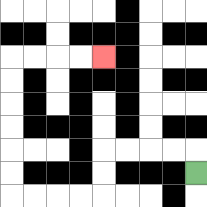{'start': '[8, 7]', 'end': '[4, 2]', 'path_directions': 'U,L,L,L,L,D,D,L,L,L,L,U,U,U,U,U,U,R,R,R,R', 'path_coordinates': '[[8, 7], [8, 6], [7, 6], [6, 6], [5, 6], [4, 6], [4, 7], [4, 8], [3, 8], [2, 8], [1, 8], [0, 8], [0, 7], [0, 6], [0, 5], [0, 4], [0, 3], [0, 2], [1, 2], [2, 2], [3, 2], [4, 2]]'}